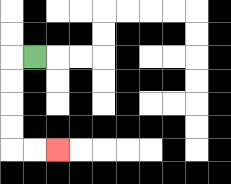{'start': '[1, 2]', 'end': '[2, 6]', 'path_directions': 'L,D,D,D,D,R,R', 'path_coordinates': '[[1, 2], [0, 2], [0, 3], [0, 4], [0, 5], [0, 6], [1, 6], [2, 6]]'}